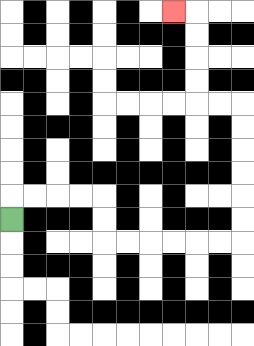{'start': '[0, 9]', 'end': '[7, 0]', 'path_directions': 'U,R,R,R,R,D,D,R,R,R,R,R,R,U,U,U,U,U,U,L,L,U,U,U,U,L', 'path_coordinates': '[[0, 9], [0, 8], [1, 8], [2, 8], [3, 8], [4, 8], [4, 9], [4, 10], [5, 10], [6, 10], [7, 10], [8, 10], [9, 10], [10, 10], [10, 9], [10, 8], [10, 7], [10, 6], [10, 5], [10, 4], [9, 4], [8, 4], [8, 3], [8, 2], [8, 1], [8, 0], [7, 0]]'}